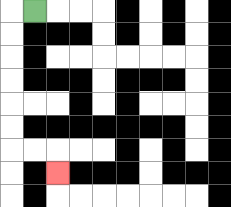{'start': '[1, 0]', 'end': '[2, 7]', 'path_directions': 'L,D,D,D,D,D,D,R,R,D', 'path_coordinates': '[[1, 0], [0, 0], [0, 1], [0, 2], [0, 3], [0, 4], [0, 5], [0, 6], [1, 6], [2, 6], [2, 7]]'}